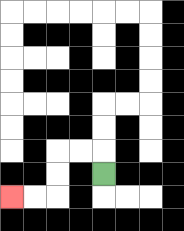{'start': '[4, 7]', 'end': '[0, 8]', 'path_directions': 'U,L,L,D,D,L,L', 'path_coordinates': '[[4, 7], [4, 6], [3, 6], [2, 6], [2, 7], [2, 8], [1, 8], [0, 8]]'}